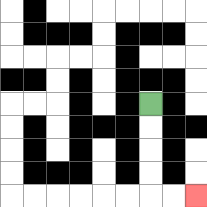{'start': '[6, 4]', 'end': '[8, 8]', 'path_directions': 'D,D,D,D,R,R', 'path_coordinates': '[[6, 4], [6, 5], [6, 6], [6, 7], [6, 8], [7, 8], [8, 8]]'}